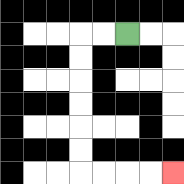{'start': '[5, 1]', 'end': '[7, 7]', 'path_directions': 'L,L,D,D,D,D,D,D,R,R,R,R', 'path_coordinates': '[[5, 1], [4, 1], [3, 1], [3, 2], [3, 3], [3, 4], [3, 5], [3, 6], [3, 7], [4, 7], [5, 7], [6, 7], [7, 7]]'}